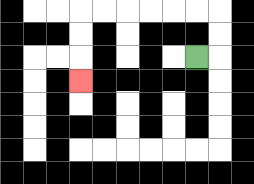{'start': '[8, 2]', 'end': '[3, 3]', 'path_directions': 'R,U,U,L,L,L,L,L,L,D,D,D', 'path_coordinates': '[[8, 2], [9, 2], [9, 1], [9, 0], [8, 0], [7, 0], [6, 0], [5, 0], [4, 0], [3, 0], [3, 1], [3, 2], [3, 3]]'}